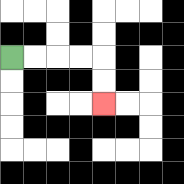{'start': '[0, 2]', 'end': '[4, 4]', 'path_directions': 'R,R,R,R,D,D', 'path_coordinates': '[[0, 2], [1, 2], [2, 2], [3, 2], [4, 2], [4, 3], [4, 4]]'}